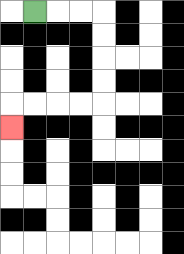{'start': '[1, 0]', 'end': '[0, 5]', 'path_directions': 'R,R,R,D,D,D,D,L,L,L,L,D', 'path_coordinates': '[[1, 0], [2, 0], [3, 0], [4, 0], [4, 1], [4, 2], [4, 3], [4, 4], [3, 4], [2, 4], [1, 4], [0, 4], [0, 5]]'}